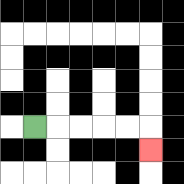{'start': '[1, 5]', 'end': '[6, 6]', 'path_directions': 'R,R,R,R,R,D', 'path_coordinates': '[[1, 5], [2, 5], [3, 5], [4, 5], [5, 5], [6, 5], [6, 6]]'}